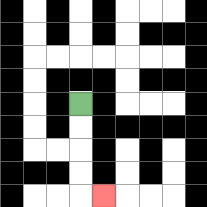{'start': '[3, 4]', 'end': '[4, 8]', 'path_directions': 'D,D,D,D,R', 'path_coordinates': '[[3, 4], [3, 5], [3, 6], [3, 7], [3, 8], [4, 8]]'}